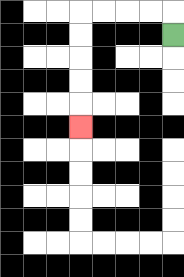{'start': '[7, 1]', 'end': '[3, 5]', 'path_directions': 'U,L,L,L,L,D,D,D,D,D', 'path_coordinates': '[[7, 1], [7, 0], [6, 0], [5, 0], [4, 0], [3, 0], [3, 1], [3, 2], [3, 3], [3, 4], [3, 5]]'}